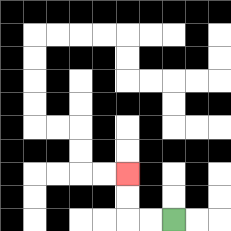{'start': '[7, 9]', 'end': '[5, 7]', 'path_directions': 'L,L,U,U', 'path_coordinates': '[[7, 9], [6, 9], [5, 9], [5, 8], [5, 7]]'}